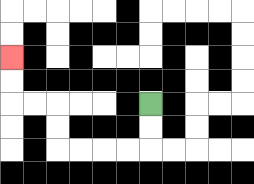{'start': '[6, 4]', 'end': '[0, 2]', 'path_directions': 'D,D,L,L,L,L,U,U,L,L,U,U', 'path_coordinates': '[[6, 4], [6, 5], [6, 6], [5, 6], [4, 6], [3, 6], [2, 6], [2, 5], [2, 4], [1, 4], [0, 4], [0, 3], [0, 2]]'}